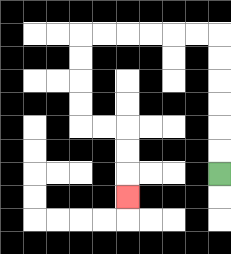{'start': '[9, 7]', 'end': '[5, 8]', 'path_directions': 'U,U,U,U,U,U,L,L,L,L,L,L,D,D,D,D,R,R,D,D,D', 'path_coordinates': '[[9, 7], [9, 6], [9, 5], [9, 4], [9, 3], [9, 2], [9, 1], [8, 1], [7, 1], [6, 1], [5, 1], [4, 1], [3, 1], [3, 2], [3, 3], [3, 4], [3, 5], [4, 5], [5, 5], [5, 6], [5, 7], [5, 8]]'}